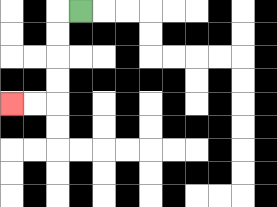{'start': '[3, 0]', 'end': '[0, 4]', 'path_directions': 'L,D,D,D,D,L,L', 'path_coordinates': '[[3, 0], [2, 0], [2, 1], [2, 2], [2, 3], [2, 4], [1, 4], [0, 4]]'}